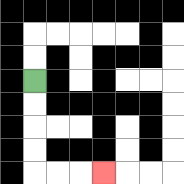{'start': '[1, 3]', 'end': '[4, 7]', 'path_directions': 'D,D,D,D,R,R,R', 'path_coordinates': '[[1, 3], [1, 4], [1, 5], [1, 6], [1, 7], [2, 7], [3, 7], [4, 7]]'}